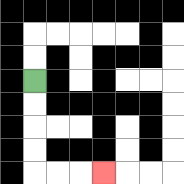{'start': '[1, 3]', 'end': '[4, 7]', 'path_directions': 'D,D,D,D,R,R,R', 'path_coordinates': '[[1, 3], [1, 4], [1, 5], [1, 6], [1, 7], [2, 7], [3, 7], [4, 7]]'}